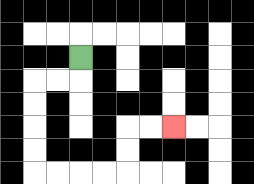{'start': '[3, 2]', 'end': '[7, 5]', 'path_directions': 'D,L,L,D,D,D,D,R,R,R,R,U,U,R,R', 'path_coordinates': '[[3, 2], [3, 3], [2, 3], [1, 3], [1, 4], [1, 5], [1, 6], [1, 7], [2, 7], [3, 7], [4, 7], [5, 7], [5, 6], [5, 5], [6, 5], [7, 5]]'}